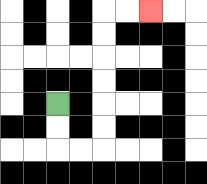{'start': '[2, 4]', 'end': '[6, 0]', 'path_directions': 'D,D,R,R,U,U,U,U,U,U,R,R', 'path_coordinates': '[[2, 4], [2, 5], [2, 6], [3, 6], [4, 6], [4, 5], [4, 4], [4, 3], [4, 2], [4, 1], [4, 0], [5, 0], [6, 0]]'}